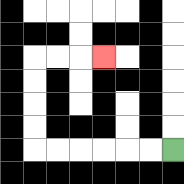{'start': '[7, 6]', 'end': '[4, 2]', 'path_directions': 'L,L,L,L,L,L,U,U,U,U,R,R,R', 'path_coordinates': '[[7, 6], [6, 6], [5, 6], [4, 6], [3, 6], [2, 6], [1, 6], [1, 5], [1, 4], [1, 3], [1, 2], [2, 2], [3, 2], [4, 2]]'}